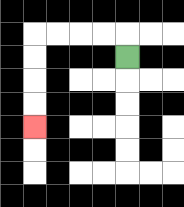{'start': '[5, 2]', 'end': '[1, 5]', 'path_directions': 'U,L,L,L,L,D,D,D,D', 'path_coordinates': '[[5, 2], [5, 1], [4, 1], [3, 1], [2, 1], [1, 1], [1, 2], [1, 3], [1, 4], [1, 5]]'}